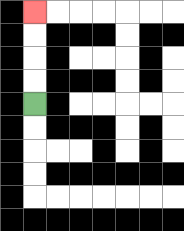{'start': '[1, 4]', 'end': '[1, 0]', 'path_directions': 'U,U,U,U', 'path_coordinates': '[[1, 4], [1, 3], [1, 2], [1, 1], [1, 0]]'}